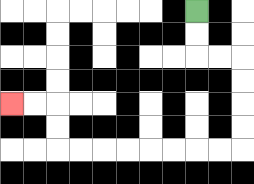{'start': '[8, 0]', 'end': '[0, 4]', 'path_directions': 'D,D,R,R,D,D,D,D,L,L,L,L,L,L,L,L,U,U,L,L', 'path_coordinates': '[[8, 0], [8, 1], [8, 2], [9, 2], [10, 2], [10, 3], [10, 4], [10, 5], [10, 6], [9, 6], [8, 6], [7, 6], [6, 6], [5, 6], [4, 6], [3, 6], [2, 6], [2, 5], [2, 4], [1, 4], [0, 4]]'}